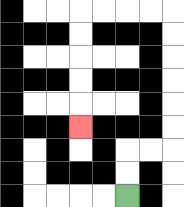{'start': '[5, 8]', 'end': '[3, 5]', 'path_directions': 'U,U,R,R,U,U,U,U,U,U,L,L,L,L,D,D,D,D,D', 'path_coordinates': '[[5, 8], [5, 7], [5, 6], [6, 6], [7, 6], [7, 5], [7, 4], [7, 3], [7, 2], [7, 1], [7, 0], [6, 0], [5, 0], [4, 0], [3, 0], [3, 1], [3, 2], [3, 3], [3, 4], [3, 5]]'}